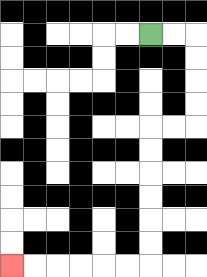{'start': '[6, 1]', 'end': '[0, 11]', 'path_directions': 'R,R,D,D,D,D,L,L,D,D,D,D,D,D,L,L,L,L,L,L', 'path_coordinates': '[[6, 1], [7, 1], [8, 1], [8, 2], [8, 3], [8, 4], [8, 5], [7, 5], [6, 5], [6, 6], [6, 7], [6, 8], [6, 9], [6, 10], [6, 11], [5, 11], [4, 11], [3, 11], [2, 11], [1, 11], [0, 11]]'}